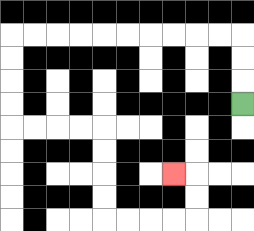{'start': '[10, 4]', 'end': '[7, 7]', 'path_directions': 'U,U,U,L,L,L,L,L,L,L,L,L,L,D,D,D,D,R,R,R,R,D,D,D,D,R,R,R,R,U,U,L', 'path_coordinates': '[[10, 4], [10, 3], [10, 2], [10, 1], [9, 1], [8, 1], [7, 1], [6, 1], [5, 1], [4, 1], [3, 1], [2, 1], [1, 1], [0, 1], [0, 2], [0, 3], [0, 4], [0, 5], [1, 5], [2, 5], [3, 5], [4, 5], [4, 6], [4, 7], [4, 8], [4, 9], [5, 9], [6, 9], [7, 9], [8, 9], [8, 8], [8, 7], [7, 7]]'}